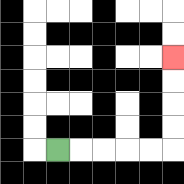{'start': '[2, 6]', 'end': '[7, 2]', 'path_directions': 'R,R,R,R,R,U,U,U,U', 'path_coordinates': '[[2, 6], [3, 6], [4, 6], [5, 6], [6, 6], [7, 6], [7, 5], [7, 4], [7, 3], [7, 2]]'}